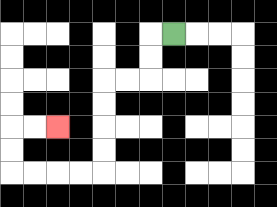{'start': '[7, 1]', 'end': '[2, 5]', 'path_directions': 'L,D,D,L,L,D,D,D,D,L,L,L,L,U,U,R,R', 'path_coordinates': '[[7, 1], [6, 1], [6, 2], [6, 3], [5, 3], [4, 3], [4, 4], [4, 5], [4, 6], [4, 7], [3, 7], [2, 7], [1, 7], [0, 7], [0, 6], [0, 5], [1, 5], [2, 5]]'}